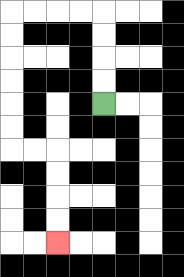{'start': '[4, 4]', 'end': '[2, 10]', 'path_directions': 'U,U,U,U,L,L,L,L,D,D,D,D,D,D,R,R,D,D,D,D', 'path_coordinates': '[[4, 4], [4, 3], [4, 2], [4, 1], [4, 0], [3, 0], [2, 0], [1, 0], [0, 0], [0, 1], [0, 2], [0, 3], [0, 4], [0, 5], [0, 6], [1, 6], [2, 6], [2, 7], [2, 8], [2, 9], [2, 10]]'}